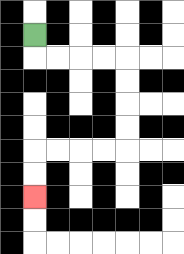{'start': '[1, 1]', 'end': '[1, 8]', 'path_directions': 'D,R,R,R,R,D,D,D,D,L,L,L,L,D,D', 'path_coordinates': '[[1, 1], [1, 2], [2, 2], [3, 2], [4, 2], [5, 2], [5, 3], [5, 4], [5, 5], [5, 6], [4, 6], [3, 6], [2, 6], [1, 6], [1, 7], [1, 8]]'}